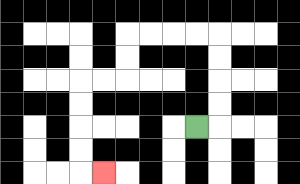{'start': '[8, 5]', 'end': '[4, 7]', 'path_directions': 'R,U,U,U,U,L,L,L,L,D,D,L,L,D,D,D,D,R', 'path_coordinates': '[[8, 5], [9, 5], [9, 4], [9, 3], [9, 2], [9, 1], [8, 1], [7, 1], [6, 1], [5, 1], [5, 2], [5, 3], [4, 3], [3, 3], [3, 4], [3, 5], [3, 6], [3, 7], [4, 7]]'}